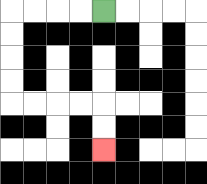{'start': '[4, 0]', 'end': '[4, 6]', 'path_directions': 'L,L,L,L,D,D,D,D,R,R,R,R,D,D', 'path_coordinates': '[[4, 0], [3, 0], [2, 0], [1, 0], [0, 0], [0, 1], [0, 2], [0, 3], [0, 4], [1, 4], [2, 4], [3, 4], [4, 4], [4, 5], [4, 6]]'}